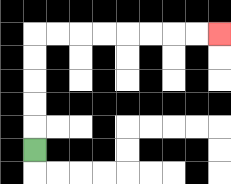{'start': '[1, 6]', 'end': '[9, 1]', 'path_directions': 'U,U,U,U,U,R,R,R,R,R,R,R,R', 'path_coordinates': '[[1, 6], [1, 5], [1, 4], [1, 3], [1, 2], [1, 1], [2, 1], [3, 1], [4, 1], [5, 1], [6, 1], [7, 1], [8, 1], [9, 1]]'}